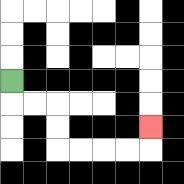{'start': '[0, 3]', 'end': '[6, 5]', 'path_directions': 'D,R,R,D,D,R,R,R,R,U', 'path_coordinates': '[[0, 3], [0, 4], [1, 4], [2, 4], [2, 5], [2, 6], [3, 6], [4, 6], [5, 6], [6, 6], [6, 5]]'}